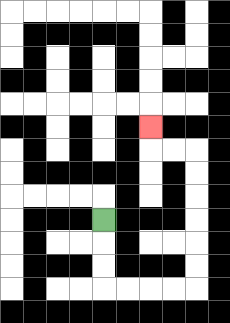{'start': '[4, 9]', 'end': '[6, 5]', 'path_directions': 'D,D,D,R,R,R,R,U,U,U,U,U,U,L,L,U', 'path_coordinates': '[[4, 9], [4, 10], [4, 11], [4, 12], [5, 12], [6, 12], [7, 12], [8, 12], [8, 11], [8, 10], [8, 9], [8, 8], [8, 7], [8, 6], [7, 6], [6, 6], [6, 5]]'}